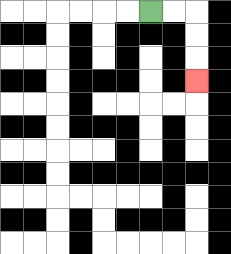{'start': '[6, 0]', 'end': '[8, 3]', 'path_directions': 'R,R,D,D,D', 'path_coordinates': '[[6, 0], [7, 0], [8, 0], [8, 1], [8, 2], [8, 3]]'}